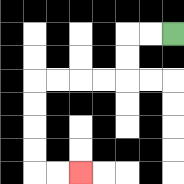{'start': '[7, 1]', 'end': '[3, 7]', 'path_directions': 'L,L,D,D,L,L,L,L,D,D,D,D,R,R', 'path_coordinates': '[[7, 1], [6, 1], [5, 1], [5, 2], [5, 3], [4, 3], [3, 3], [2, 3], [1, 3], [1, 4], [1, 5], [1, 6], [1, 7], [2, 7], [3, 7]]'}